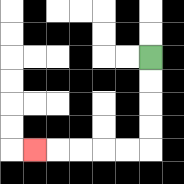{'start': '[6, 2]', 'end': '[1, 6]', 'path_directions': 'D,D,D,D,L,L,L,L,L', 'path_coordinates': '[[6, 2], [6, 3], [6, 4], [6, 5], [6, 6], [5, 6], [4, 6], [3, 6], [2, 6], [1, 6]]'}